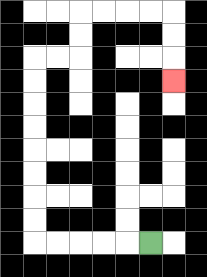{'start': '[6, 10]', 'end': '[7, 3]', 'path_directions': 'L,L,L,L,L,U,U,U,U,U,U,U,U,R,R,U,U,R,R,R,R,D,D,D', 'path_coordinates': '[[6, 10], [5, 10], [4, 10], [3, 10], [2, 10], [1, 10], [1, 9], [1, 8], [1, 7], [1, 6], [1, 5], [1, 4], [1, 3], [1, 2], [2, 2], [3, 2], [3, 1], [3, 0], [4, 0], [5, 0], [6, 0], [7, 0], [7, 1], [7, 2], [7, 3]]'}